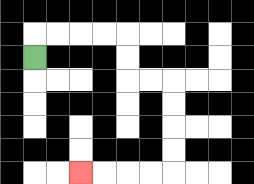{'start': '[1, 2]', 'end': '[3, 7]', 'path_directions': 'U,R,R,R,R,D,D,R,R,D,D,D,D,L,L,L,L', 'path_coordinates': '[[1, 2], [1, 1], [2, 1], [3, 1], [4, 1], [5, 1], [5, 2], [5, 3], [6, 3], [7, 3], [7, 4], [7, 5], [7, 6], [7, 7], [6, 7], [5, 7], [4, 7], [3, 7]]'}